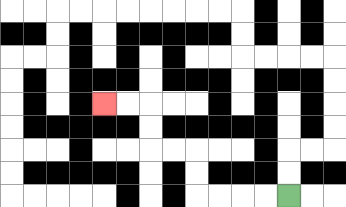{'start': '[12, 8]', 'end': '[4, 4]', 'path_directions': 'L,L,L,L,U,U,L,L,U,U,L,L', 'path_coordinates': '[[12, 8], [11, 8], [10, 8], [9, 8], [8, 8], [8, 7], [8, 6], [7, 6], [6, 6], [6, 5], [6, 4], [5, 4], [4, 4]]'}